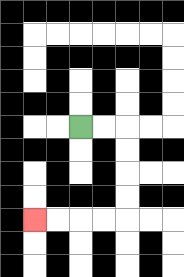{'start': '[3, 5]', 'end': '[1, 9]', 'path_directions': 'R,R,D,D,D,D,L,L,L,L', 'path_coordinates': '[[3, 5], [4, 5], [5, 5], [5, 6], [5, 7], [5, 8], [5, 9], [4, 9], [3, 9], [2, 9], [1, 9]]'}